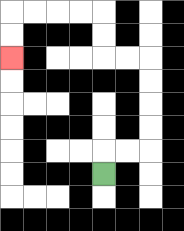{'start': '[4, 7]', 'end': '[0, 2]', 'path_directions': 'U,R,R,U,U,U,U,L,L,U,U,L,L,L,L,D,D', 'path_coordinates': '[[4, 7], [4, 6], [5, 6], [6, 6], [6, 5], [6, 4], [6, 3], [6, 2], [5, 2], [4, 2], [4, 1], [4, 0], [3, 0], [2, 0], [1, 0], [0, 0], [0, 1], [0, 2]]'}